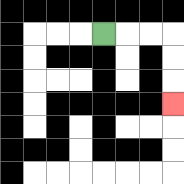{'start': '[4, 1]', 'end': '[7, 4]', 'path_directions': 'R,R,R,D,D,D', 'path_coordinates': '[[4, 1], [5, 1], [6, 1], [7, 1], [7, 2], [7, 3], [7, 4]]'}